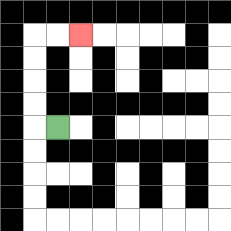{'start': '[2, 5]', 'end': '[3, 1]', 'path_directions': 'L,U,U,U,U,R,R', 'path_coordinates': '[[2, 5], [1, 5], [1, 4], [1, 3], [1, 2], [1, 1], [2, 1], [3, 1]]'}